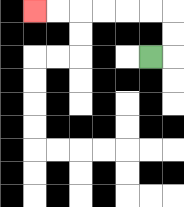{'start': '[6, 2]', 'end': '[1, 0]', 'path_directions': 'R,U,U,L,L,L,L,L,L', 'path_coordinates': '[[6, 2], [7, 2], [7, 1], [7, 0], [6, 0], [5, 0], [4, 0], [3, 0], [2, 0], [1, 0]]'}